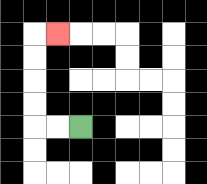{'start': '[3, 5]', 'end': '[2, 1]', 'path_directions': 'L,L,U,U,U,U,R', 'path_coordinates': '[[3, 5], [2, 5], [1, 5], [1, 4], [1, 3], [1, 2], [1, 1], [2, 1]]'}